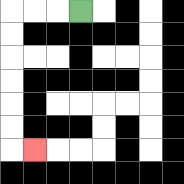{'start': '[3, 0]', 'end': '[1, 6]', 'path_directions': 'L,L,L,D,D,D,D,D,D,R', 'path_coordinates': '[[3, 0], [2, 0], [1, 0], [0, 0], [0, 1], [0, 2], [0, 3], [0, 4], [0, 5], [0, 6], [1, 6]]'}